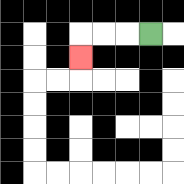{'start': '[6, 1]', 'end': '[3, 2]', 'path_directions': 'L,L,L,D', 'path_coordinates': '[[6, 1], [5, 1], [4, 1], [3, 1], [3, 2]]'}